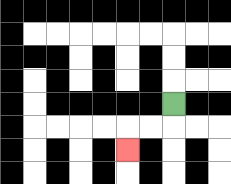{'start': '[7, 4]', 'end': '[5, 6]', 'path_directions': 'D,L,L,D', 'path_coordinates': '[[7, 4], [7, 5], [6, 5], [5, 5], [5, 6]]'}